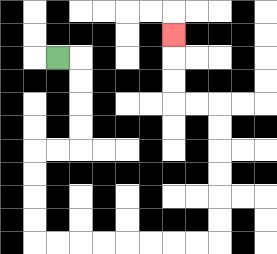{'start': '[2, 2]', 'end': '[7, 1]', 'path_directions': 'R,D,D,D,D,L,L,D,D,D,D,R,R,R,R,R,R,R,R,U,U,U,U,U,U,L,L,U,U,U', 'path_coordinates': '[[2, 2], [3, 2], [3, 3], [3, 4], [3, 5], [3, 6], [2, 6], [1, 6], [1, 7], [1, 8], [1, 9], [1, 10], [2, 10], [3, 10], [4, 10], [5, 10], [6, 10], [7, 10], [8, 10], [9, 10], [9, 9], [9, 8], [9, 7], [9, 6], [9, 5], [9, 4], [8, 4], [7, 4], [7, 3], [7, 2], [7, 1]]'}